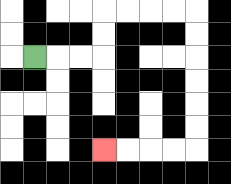{'start': '[1, 2]', 'end': '[4, 6]', 'path_directions': 'R,R,R,U,U,R,R,R,R,D,D,D,D,D,D,L,L,L,L', 'path_coordinates': '[[1, 2], [2, 2], [3, 2], [4, 2], [4, 1], [4, 0], [5, 0], [6, 0], [7, 0], [8, 0], [8, 1], [8, 2], [8, 3], [8, 4], [8, 5], [8, 6], [7, 6], [6, 6], [5, 6], [4, 6]]'}